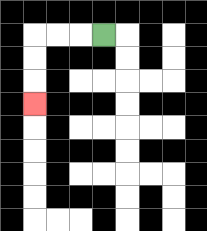{'start': '[4, 1]', 'end': '[1, 4]', 'path_directions': 'L,L,L,D,D,D', 'path_coordinates': '[[4, 1], [3, 1], [2, 1], [1, 1], [1, 2], [1, 3], [1, 4]]'}